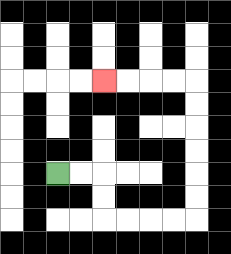{'start': '[2, 7]', 'end': '[4, 3]', 'path_directions': 'R,R,D,D,R,R,R,R,U,U,U,U,U,U,L,L,L,L', 'path_coordinates': '[[2, 7], [3, 7], [4, 7], [4, 8], [4, 9], [5, 9], [6, 9], [7, 9], [8, 9], [8, 8], [8, 7], [8, 6], [8, 5], [8, 4], [8, 3], [7, 3], [6, 3], [5, 3], [4, 3]]'}